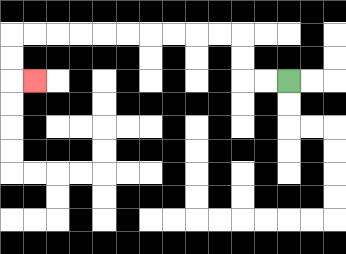{'start': '[12, 3]', 'end': '[1, 3]', 'path_directions': 'L,L,U,U,L,L,L,L,L,L,L,L,L,L,D,D,R', 'path_coordinates': '[[12, 3], [11, 3], [10, 3], [10, 2], [10, 1], [9, 1], [8, 1], [7, 1], [6, 1], [5, 1], [4, 1], [3, 1], [2, 1], [1, 1], [0, 1], [0, 2], [0, 3], [1, 3]]'}